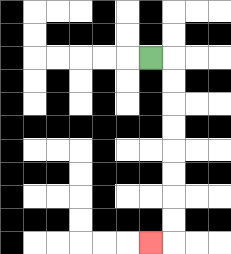{'start': '[6, 2]', 'end': '[6, 10]', 'path_directions': 'R,D,D,D,D,D,D,D,D,L', 'path_coordinates': '[[6, 2], [7, 2], [7, 3], [7, 4], [7, 5], [7, 6], [7, 7], [7, 8], [7, 9], [7, 10], [6, 10]]'}